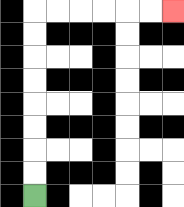{'start': '[1, 8]', 'end': '[7, 0]', 'path_directions': 'U,U,U,U,U,U,U,U,R,R,R,R,R,R', 'path_coordinates': '[[1, 8], [1, 7], [1, 6], [1, 5], [1, 4], [1, 3], [1, 2], [1, 1], [1, 0], [2, 0], [3, 0], [4, 0], [5, 0], [6, 0], [7, 0]]'}